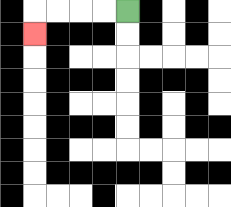{'start': '[5, 0]', 'end': '[1, 1]', 'path_directions': 'L,L,L,L,D', 'path_coordinates': '[[5, 0], [4, 0], [3, 0], [2, 0], [1, 0], [1, 1]]'}